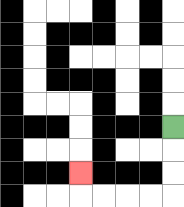{'start': '[7, 5]', 'end': '[3, 7]', 'path_directions': 'D,D,D,L,L,L,L,U', 'path_coordinates': '[[7, 5], [7, 6], [7, 7], [7, 8], [6, 8], [5, 8], [4, 8], [3, 8], [3, 7]]'}